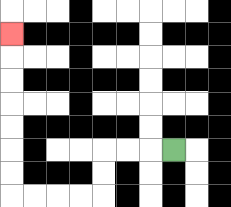{'start': '[7, 6]', 'end': '[0, 1]', 'path_directions': 'L,L,L,D,D,L,L,L,L,U,U,U,U,U,U,U', 'path_coordinates': '[[7, 6], [6, 6], [5, 6], [4, 6], [4, 7], [4, 8], [3, 8], [2, 8], [1, 8], [0, 8], [0, 7], [0, 6], [0, 5], [0, 4], [0, 3], [0, 2], [0, 1]]'}